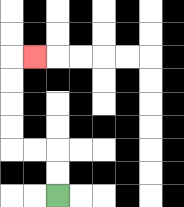{'start': '[2, 8]', 'end': '[1, 2]', 'path_directions': 'U,U,L,L,U,U,U,U,R', 'path_coordinates': '[[2, 8], [2, 7], [2, 6], [1, 6], [0, 6], [0, 5], [0, 4], [0, 3], [0, 2], [1, 2]]'}